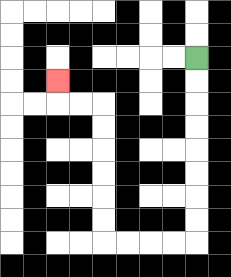{'start': '[8, 2]', 'end': '[2, 3]', 'path_directions': 'D,D,D,D,D,D,D,D,L,L,L,L,U,U,U,U,U,U,L,L,U', 'path_coordinates': '[[8, 2], [8, 3], [8, 4], [8, 5], [8, 6], [8, 7], [8, 8], [8, 9], [8, 10], [7, 10], [6, 10], [5, 10], [4, 10], [4, 9], [4, 8], [4, 7], [4, 6], [4, 5], [4, 4], [3, 4], [2, 4], [2, 3]]'}